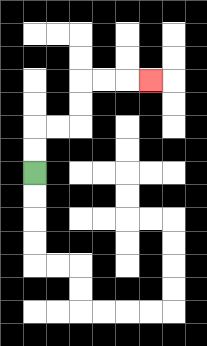{'start': '[1, 7]', 'end': '[6, 3]', 'path_directions': 'U,U,R,R,U,U,R,R,R', 'path_coordinates': '[[1, 7], [1, 6], [1, 5], [2, 5], [3, 5], [3, 4], [3, 3], [4, 3], [5, 3], [6, 3]]'}